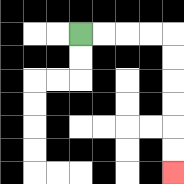{'start': '[3, 1]', 'end': '[7, 7]', 'path_directions': 'R,R,R,R,D,D,D,D,D,D', 'path_coordinates': '[[3, 1], [4, 1], [5, 1], [6, 1], [7, 1], [7, 2], [7, 3], [7, 4], [7, 5], [7, 6], [7, 7]]'}